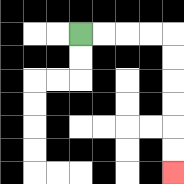{'start': '[3, 1]', 'end': '[7, 7]', 'path_directions': 'R,R,R,R,D,D,D,D,D,D', 'path_coordinates': '[[3, 1], [4, 1], [5, 1], [6, 1], [7, 1], [7, 2], [7, 3], [7, 4], [7, 5], [7, 6], [7, 7]]'}